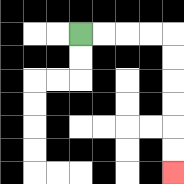{'start': '[3, 1]', 'end': '[7, 7]', 'path_directions': 'R,R,R,R,D,D,D,D,D,D', 'path_coordinates': '[[3, 1], [4, 1], [5, 1], [6, 1], [7, 1], [7, 2], [7, 3], [7, 4], [7, 5], [7, 6], [7, 7]]'}